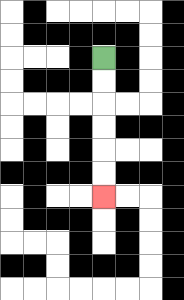{'start': '[4, 2]', 'end': '[4, 8]', 'path_directions': 'D,D,D,D,D,D', 'path_coordinates': '[[4, 2], [4, 3], [4, 4], [4, 5], [4, 6], [4, 7], [4, 8]]'}